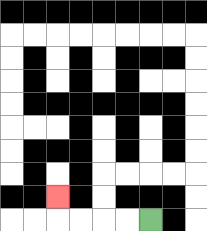{'start': '[6, 9]', 'end': '[2, 8]', 'path_directions': 'L,L,L,L,U', 'path_coordinates': '[[6, 9], [5, 9], [4, 9], [3, 9], [2, 9], [2, 8]]'}